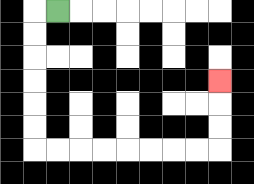{'start': '[2, 0]', 'end': '[9, 3]', 'path_directions': 'L,D,D,D,D,D,D,R,R,R,R,R,R,R,R,U,U,U', 'path_coordinates': '[[2, 0], [1, 0], [1, 1], [1, 2], [1, 3], [1, 4], [1, 5], [1, 6], [2, 6], [3, 6], [4, 6], [5, 6], [6, 6], [7, 6], [8, 6], [9, 6], [9, 5], [9, 4], [9, 3]]'}